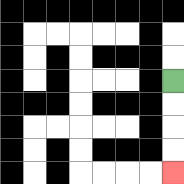{'start': '[7, 3]', 'end': '[7, 7]', 'path_directions': 'D,D,D,D', 'path_coordinates': '[[7, 3], [7, 4], [7, 5], [7, 6], [7, 7]]'}